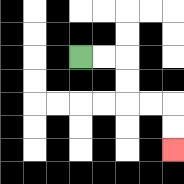{'start': '[3, 2]', 'end': '[7, 6]', 'path_directions': 'R,R,D,D,R,R,D,D', 'path_coordinates': '[[3, 2], [4, 2], [5, 2], [5, 3], [5, 4], [6, 4], [7, 4], [7, 5], [7, 6]]'}